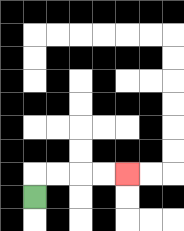{'start': '[1, 8]', 'end': '[5, 7]', 'path_directions': 'U,R,R,R,R', 'path_coordinates': '[[1, 8], [1, 7], [2, 7], [3, 7], [4, 7], [5, 7]]'}